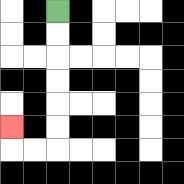{'start': '[2, 0]', 'end': '[0, 5]', 'path_directions': 'D,D,D,D,D,D,L,L,U', 'path_coordinates': '[[2, 0], [2, 1], [2, 2], [2, 3], [2, 4], [2, 5], [2, 6], [1, 6], [0, 6], [0, 5]]'}